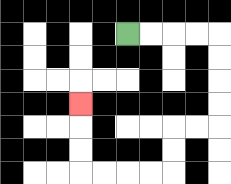{'start': '[5, 1]', 'end': '[3, 4]', 'path_directions': 'R,R,R,R,D,D,D,D,L,L,D,D,L,L,L,L,U,U,U', 'path_coordinates': '[[5, 1], [6, 1], [7, 1], [8, 1], [9, 1], [9, 2], [9, 3], [9, 4], [9, 5], [8, 5], [7, 5], [7, 6], [7, 7], [6, 7], [5, 7], [4, 7], [3, 7], [3, 6], [3, 5], [3, 4]]'}